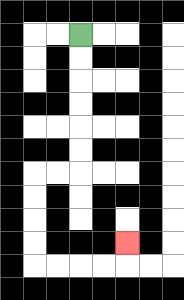{'start': '[3, 1]', 'end': '[5, 10]', 'path_directions': 'D,D,D,D,D,D,L,L,D,D,D,D,R,R,R,R,U', 'path_coordinates': '[[3, 1], [3, 2], [3, 3], [3, 4], [3, 5], [3, 6], [3, 7], [2, 7], [1, 7], [1, 8], [1, 9], [1, 10], [1, 11], [2, 11], [3, 11], [4, 11], [5, 11], [5, 10]]'}